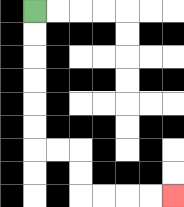{'start': '[1, 0]', 'end': '[7, 8]', 'path_directions': 'D,D,D,D,D,D,R,R,D,D,R,R,R,R', 'path_coordinates': '[[1, 0], [1, 1], [1, 2], [1, 3], [1, 4], [1, 5], [1, 6], [2, 6], [3, 6], [3, 7], [3, 8], [4, 8], [5, 8], [6, 8], [7, 8]]'}